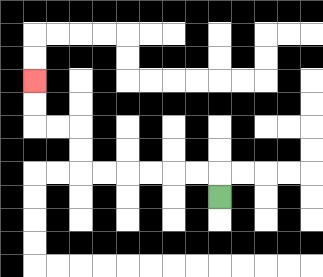{'start': '[9, 8]', 'end': '[1, 3]', 'path_directions': 'U,L,L,L,L,L,L,U,U,L,L,U,U', 'path_coordinates': '[[9, 8], [9, 7], [8, 7], [7, 7], [6, 7], [5, 7], [4, 7], [3, 7], [3, 6], [3, 5], [2, 5], [1, 5], [1, 4], [1, 3]]'}